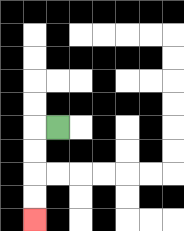{'start': '[2, 5]', 'end': '[1, 9]', 'path_directions': 'L,D,D,D,D', 'path_coordinates': '[[2, 5], [1, 5], [1, 6], [1, 7], [1, 8], [1, 9]]'}